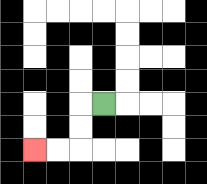{'start': '[4, 4]', 'end': '[1, 6]', 'path_directions': 'L,D,D,L,L', 'path_coordinates': '[[4, 4], [3, 4], [3, 5], [3, 6], [2, 6], [1, 6]]'}